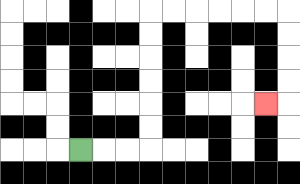{'start': '[3, 6]', 'end': '[11, 4]', 'path_directions': 'R,R,R,U,U,U,U,U,U,R,R,R,R,R,R,D,D,D,D,L', 'path_coordinates': '[[3, 6], [4, 6], [5, 6], [6, 6], [6, 5], [6, 4], [6, 3], [6, 2], [6, 1], [6, 0], [7, 0], [8, 0], [9, 0], [10, 0], [11, 0], [12, 0], [12, 1], [12, 2], [12, 3], [12, 4], [11, 4]]'}